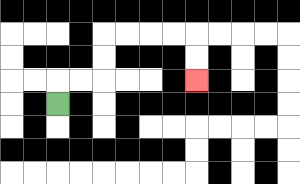{'start': '[2, 4]', 'end': '[8, 3]', 'path_directions': 'U,R,R,U,U,R,R,R,R,D,D', 'path_coordinates': '[[2, 4], [2, 3], [3, 3], [4, 3], [4, 2], [4, 1], [5, 1], [6, 1], [7, 1], [8, 1], [8, 2], [8, 3]]'}